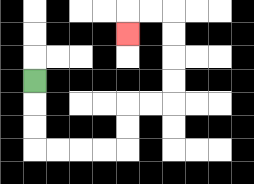{'start': '[1, 3]', 'end': '[5, 1]', 'path_directions': 'D,D,D,R,R,R,R,U,U,R,R,U,U,U,U,L,L,D', 'path_coordinates': '[[1, 3], [1, 4], [1, 5], [1, 6], [2, 6], [3, 6], [4, 6], [5, 6], [5, 5], [5, 4], [6, 4], [7, 4], [7, 3], [7, 2], [7, 1], [7, 0], [6, 0], [5, 0], [5, 1]]'}